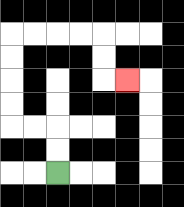{'start': '[2, 7]', 'end': '[5, 3]', 'path_directions': 'U,U,L,L,U,U,U,U,R,R,R,R,D,D,R', 'path_coordinates': '[[2, 7], [2, 6], [2, 5], [1, 5], [0, 5], [0, 4], [0, 3], [0, 2], [0, 1], [1, 1], [2, 1], [3, 1], [4, 1], [4, 2], [4, 3], [5, 3]]'}